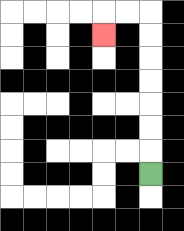{'start': '[6, 7]', 'end': '[4, 1]', 'path_directions': 'U,U,U,U,U,U,U,L,L,D', 'path_coordinates': '[[6, 7], [6, 6], [6, 5], [6, 4], [6, 3], [6, 2], [6, 1], [6, 0], [5, 0], [4, 0], [4, 1]]'}